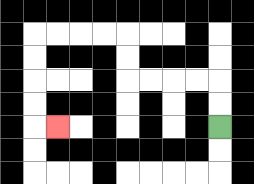{'start': '[9, 5]', 'end': '[2, 5]', 'path_directions': 'U,U,L,L,L,L,U,U,L,L,L,L,D,D,D,D,R', 'path_coordinates': '[[9, 5], [9, 4], [9, 3], [8, 3], [7, 3], [6, 3], [5, 3], [5, 2], [5, 1], [4, 1], [3, 1], [2, 1], [1, 1], [1, 2], [1, 3], [1, 4], [1, 5], [2, 5]]'}